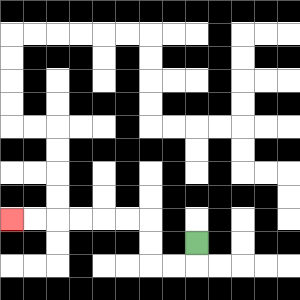{'start': '[8, 10]', 'end': '[0, 9]', 'path_directions': 'D,L,L,U,U,L,L,L,L,L,L', 'path_coordinates': '[[8, 10], [8, 11], [7, 11], [6, 11], [6, 10], [6, 9], [5, 9], [4, 9], [3, 9], [2, 9], [1, 9], [0, 9]]'}